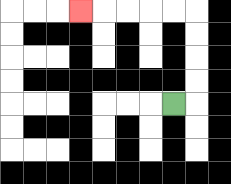{'start': '[7, 4]', 'end': '[3, 0]', 'path_directions': 'R,U,U,U,U,L,L,L,L,L', 'path_coordinates': '[[7, 4], [8, 4], [8, 3], [8, 2], [8, 1], [8, 0], [7, 0], [6, 0], [5, 0], [4, 0], [3, 0]]'}